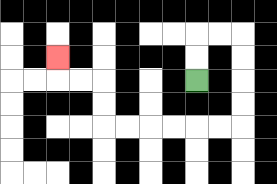{'start': '[8, 3]', 'end': '[2, 2]', 'path_directions': 'U,U,R,R,D,D,D,D,L,L,L,L,L,L,U,U,L,L,U', 'path_coordinates': '[[8, 3], [8, 2], [8, 1], [9, 1], [10, 1], [10, 2], [10, 3], [10, 4], [10, 5], [9, 5], [8, 5], [7, 5], [6, 5], [5, 5], [4, 5], [4, 4], [4, 3], [3, 3], [2, 3], [2, 2]]'}